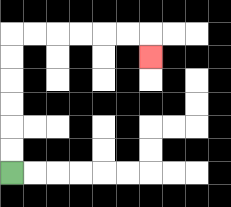{'start': '[0, 7]', 'end': '[6, 2]', 'path_directions': 'U,U,U,U,U,U,R,R,R,R,R,R,D', 'path_coordinates': '[[0, 7], [0, 6], [0, 5], [0, 4], [0, 3], [0, 2], [0, 1], [1, 1], [2, 1], [3, 1], [4, 1], [5, 1], [6, 1], [6, 2]]'}